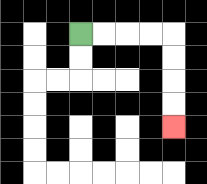{'start': '[3, 1]', 'end': '[7, 5]', 'path_directions': 'R,R,R,R,D,D,D,D', 'path_coordinates': '[[3, 1], [4, 1], [5, 1], [6, 1], [7, 1], [7, 2], [7, 3], [7, 4], [7, 5]]'}